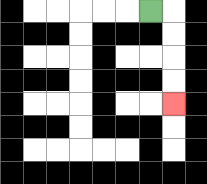{'start': '[6, 0]', 'end': '[7, 4]', 'path_directions': 'R,D,D,D,D', 'path_coordinates': '[[6, 0], [7, 0], [7, 1], [7, 2], [7, 3], [7, 4]]'}